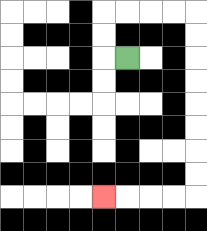{'start': '[5, 2]', 'end': '[4, 8]', 'path_directions': 'L,U,U,R,R,R,R,D,D,D,D,D,D,D,D,L,L,L,L', 'path_coordinates': '[[5, 2], [4, 2], [4, 1], [4, 0], [5, 0], [6, 0], [7, 0], [8, 0], [8, 1], [8, 2], [8, 3], [8, 4], [8, 5], [8, 6], [8, 7], [8, 8], [7, 8], [6, 8], [5, 8], [4, 8]]'}